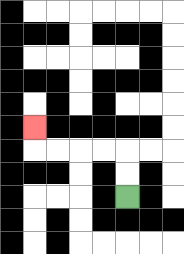{'start': '[5, 8]', 'end': '[1, 5]', 'path_directions': 'U,U,L,L,L,L,U', 'path_coordinates': '[[5, 8], [5, 7], [5, 6], [4, 6], [3, 6], [2, 6], [1, 6], [1, 5]]'}